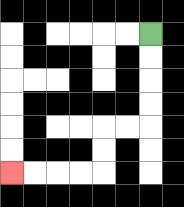{'start': '[6, 1]', 'end': '[0, 7]', 'path_directions': 'D,D,D,D,L,L,D,D,L,L,L,L', 'path_coordinates': '[[6, 1], [6, 2], [6, 3], [6, 4], [6, 5], [5, 5], [4, 5], [4, 6], [4, 7], [3, 7], [2, 7], [1, 7], [0, 7]]'}